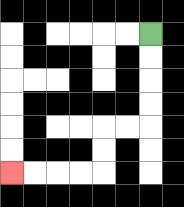{'start': '[6, 1]', 'end': '[0, 7]', 'path_directions': 'D,D,D,D,L,L,D,D,L,L,L,L', 'path_coordinates': '[[6, 1], [6, 2], [6, 3], [6, 4], [6, 5], [5, 5], [4, 5], [4, 6], [4, 7], [3, 7], [2, 7], [1, 7], [0, 7]]'}